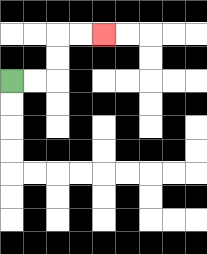{'start': '[0, 3]', 'end': '[4, 1]', 'path_directions': 'R,R,U,U,R,R', 'path_coordinates': '[[0, 3], [1, 3], [2, 3], [2, 2], [2, 1], [3, 1], [4, 1]]'}